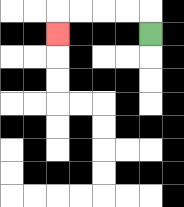{'start': '[6, 1]', 'end': '[2, 1]', 'path_directions': 'U,L,L,L,L,D', 'path_coordinates': '[[6, 1], [6, 0], [5, 0], [4, 0], [3, 0], [2, 0], [2, 1]]'}